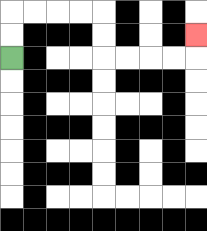{'start': '[0, 2]', 'end': '[8, 1]', 'path_directions': 'U,U,R,R,R,R,D,D,R,R,R,R,U', 'path_coordinates': '[[0, 2], [0, 1], [0, 0], [1, 0], [2, 0], [3, 0], [4, 0], [4, 1], [4, 2], [5, 2], [6, 2], [7, 2], [8, 2], [8, 1]]'}